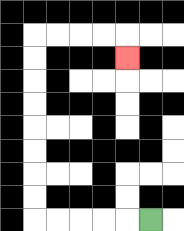{'start': '[6, 9]', 'end': '[5, 2]', 'path_directions': 'L,L,L,L,L,U,U,U,U,U,U,U,U,R,R,R,R,D', 'path_coordinates': '[[6, 9], [5, 9], [4, 9], [3, 9], [2, 9], [1, 9], [1, 8], [1, 7], [1, 6], [1, 5], [1, 4], [1, 3], [1, 2], [1, 1], [2, 1], [3, 1], [4, 1], [5, 1], [5, 2]]'}